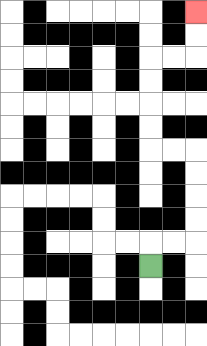{'start': '[6, 11]', 'end': '[8, 0]', 'path_directions': 'U,R,R,U,U,U,U,L,L,U,U,U,U,R,R,U,U', 'path_coordinates': '[[6, 11], [6, 10], [7, 10], [8, 10], [8, 9], [8, 8], [8, 7], [8, 6], [7, 6], [6, 6], [6, 5], [6, 4], [6, 3], [6, 2], [7, 2], [8, 2], [8, 1], [8, 0]]'}